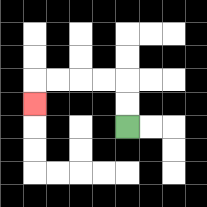{'start': '[5, 5]', 'end': '[1, 4]', 'path_directions': 'U,U,L,L,L,L,D', 'path_coordinates': '[[5, 5], [5, 4], [5, 3], [4, 3], [3, 3], [2, 3], [1, 3], [1, 4]]'}